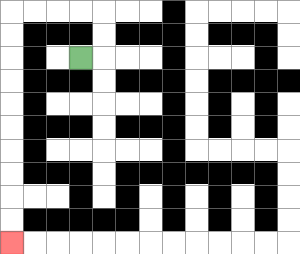{'start': '[3, 2]', 'end': '[0, 10]', 'path_directions': 'R,U,U,L,L,L,L,D,D,D,D,D,D,D,D,D,D', 'path_coordinates': '[[3, 2], [4, 2], [4, 1], [4, 0], [3, 0], [2, 0], [1, 0], [0, 0], [0, 1], [0, 2], [0, 3], [0, 4], [0, 5], [0, 6], [0, 7], [0, 8], [0, 9], [0, 10]]'}